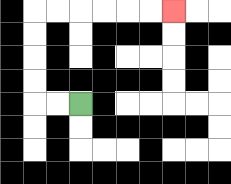{'start': '[3, 4]', 'end': '[7, 0]', 'path_directions': 'L,L,U,U,U,U,R,R,R,R,R,R', 'path_coordinates': '[[3, 4], [2, 4], [1, 4], [1, 3], [1, 2], [1, 1], [1, 0], [2, 0], [3, 0], [4, 0], [5, 0], [6, 0], [7, 0]]'}